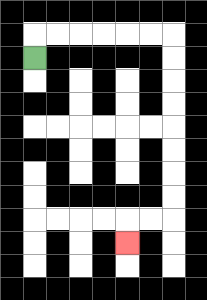{'start': '[1, 2]', 'end': '[5, 10]', 'path_directions': 'U,R,R,R,R,R,R,D,D,D,D,D,D,D,D,L,L,D', 'path_coordinates': '[[1, 2], [1, 1], [2, 1], [3, 1], [4, 1], [5, 1], [6, 1], [7, 1], [7, 2], [7, 3], [7, 4], [7, 5], [7, 6], [7, 7], [7, 8], [7, 9], [6, 9], [5, 9], [5, 10]]'}